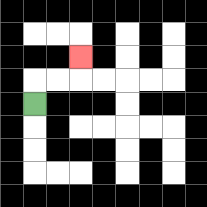{'start': '[1, 4]', 'end': '[3, 2]', 'path_directions': 'U,R,R,U', 'path_coordinates': '[[1, 4], [1, 3], [2, 3], [3, 3], [3, 2]]'}